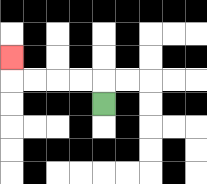{'start': '[4, 4]', 'end': '[0, 2]', 'path_directions': 'U,L,L,L,L,U', 'path_coordinates': '[[4, 4], [4, 3], [3, 3], [2, 3], [1, 3], [0, 3], [0, 2]]'}